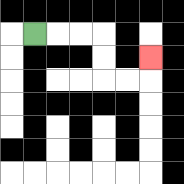{'start': '[1, 1]', 'end': '[6, 2]', 'path_directions': 'R,R,R,D,D,R,R,U', 'path_coordinates': '[[1, 1], [2, 1], [3, 1], [4, 1], [4, 2], [4, 3], [5, 3], [6, 3], [6, 2]]'}